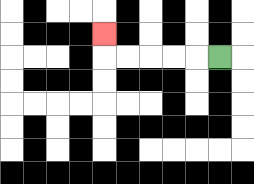{'start': '[9, 2]', 'end': '[4, 1]', 'path_directions': 'L,L,L,L,L,U', 'path_coordinates': '[[9, 2], [8, 2], [7, 2], [6, 2], [5, 2], [4, 2], [4, 1]]'}